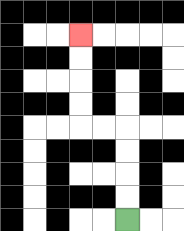{'start': '[5, 9]', 'end': '[3, 1]', 'path_directions': 'U,U,U,U,L,L,U,U,U,U', 'path_coordinates': '[[5, 9], [5, 8], [5, 7], [5, 6], [5, 5], [4, 5], [3, 5], [3, 4], [3, 3], [3, 2], [3, 1]]'}